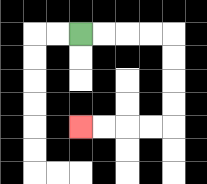{'start': '[3, 1]', 'end': '[3, 5]', 'path_directions': 'R,R,R,R,D,D,D,D,L,L,L,L', 'path_coordinates': '[[3, 1], [4, 1], [5, 1], [6, 1], [7, 1], [7, 2], [7, 3], [7, 4], [7, 5], [6, 5], [5, 5], [4, 5], [3, 5]]'}